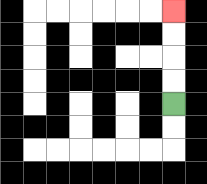{'start': '[7, 4]', 'end': '[7, 0]', 'path_directions': 'U,U,U,U', 'path_coordinates': '[[7, 4], [7, 3], [7, 2], [7, 1], [7, 0]]'}